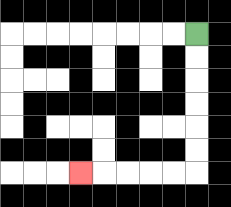{'start': '[8, 1]', 'end': '[3, 7]', 'path_directions': 'D,D,D,D,D,D,L,L,L,L,L', 'path_coordinates': '[[8, 1], [8, 2], [8, 3], [8, 4], [8, 5], [8, 6], [8, 7], [7, 7], [6, 7], [5, 7], [4, 7], [3, 7]]'}